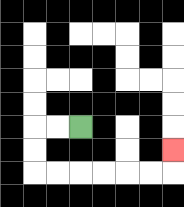{'start': '[3, 5]', 'end': '[7, 6]', 'path_directions': 'L,L,D,D,R,R,R,R,R,R,U', 'path_coordinates': '[[3, 5], [2, 5], [1, 5], [1, 6], [1, 7], [2, 7], [3, 7], [4, 7], [5, 7], [6, 7], [7, 7], [7, 6]]'}